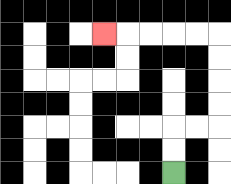{'start': '[7, 7]', 'end': '[4, 1]', 'path_directions': 'U,U,R,R,U,U,U,U,L,L,L,L,L', 'path_coordinates': '[[7, 7], [7, 6], [7, 5], [8, 5], [9, 5], [9, 4], [9, 3], [9, 2], [9, 1], [8, 1], [7, 1], [6, 1], [5, 1], [4, 1]]'}